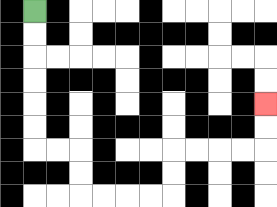{'start': '[1, 0]', 'end': '[11, 4]', 'path_directions': 'D,D,D,D,D,D,R,R,D,D,R,R,R,R,U,U,R,R,R,R,U,U', 'path_coordinates': '[[1, 0], [1, 1], [1, 2], [1, 3], [1, 4], [1, 5], [1, 6], [2, 6], [3, 6], [3, 7], [3, 8], [4, 8], [5, 8], [6, 8], [7, 8], [7, 7], [7, 6], [8, 6], [9, 6], [10, 6], [11, 6], [11, 5], [11, 4]]'}